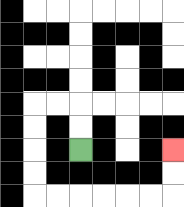{'start': '[3, 6]', 'end': '[7, 6]', 'path_directions': 'U,U,L,L,D,D,D,D,R,R,R,R,R,R,U,U', 'path_coordinates': '[[3, 6], [3, 5], [3, 4], [2, 4], [1, 4], [1, 5], [1, 6], [1, 7], [1, 8], [2, 8], [3, 8], [4, 8], [5, 8], [6, 8], [7, 8], [7, 7], [7, 6]]'}